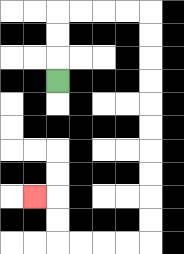{'start': '[2, 3]', 'end': '[1, 8]', 'path_directions': 'U,U,U,R,R,R,R,D,D,D,D,D,D,D,D,D,D,L,L,L,L,U,U,L', 'path_coordinates': '[[2, 3], [2, 2], [2, 1], [2, 0], [3, 0], [4, 0], [5, 0], [6, 0], [6, 1], [6, 2], [6, 3], [6, 4], [6, 5], [6, 6], [6, 7], [6, 8], [6, 9], [6, 10], [5, 10], [4, 10], [3, 10], [2, 10], [2, 9], [2, 8], [1, 8]]'}